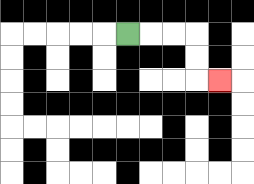{'start': '[5, 1]', 'end': '[9, 3]', 'path_directions': 'R,R,R,D,D,R', 'path_coordinates': '[[5, 1], [6, 1], [7, 1], [8, 1], [8, 2], [8, 3], [9, 3]]'}